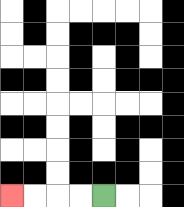{'start': '[4, 8]', 'end': '[0, 8]', 'path_directions': 'L,L,L,L', 'path_coordinates': '[[4, 8], [3, 8], [2, 8], [1, 8], [0, 8]]'}